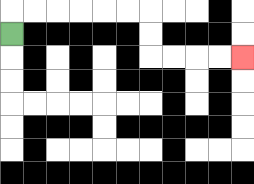{'start': '[0, 1]', 'end': '[10, 2]', 'path_directions': 'U,R,R,R,R,R,R,D,D,R,R,R,R', 'path_coordinates': '[[0, 1], [0, 0], [1, 0], [2, 0], [3, 0], [4, 0], [5, 0], [6, 0], [6, 1], [6, 2], [7, 2], [8, 2], [9, 2], [10, 2]]'}